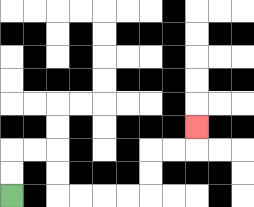{'start': '[0, 8]', 'end': '[8, 5]', 'path_directions': 'U,U,R,R,D,D,R,R,R,R,U,U,R,R,U', 'path_coordinates': '[[0, 8], [0, 7], [0, 6], [1, 6], [2, 6], [2, 7], [2, 8], [3, 8], [4, 8], [5, 8], [6, 8], [6, 7], [6, 6], [7, 6], [8, 6], [8, 5]]'}